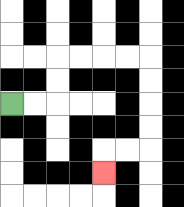{'start': '[0, 4]', 'end': '[4, 7]', 'path_directions': 'R,R,U,U,R,R,R,R,D,D,D,D,L,L,D', 'path_coordinates': '[[0, 4], [1, 4], [2, 4], [2, 3], [2, 2], [3, 2], [4, 2], [5, 2], [6, 2], [6, 3], [6, 4], [6, 5], [6, 6], [5, 6], [4, 6], [4, 7]]'}